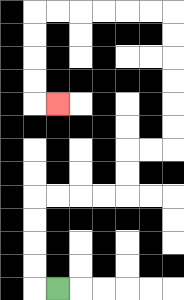{'start': '[2, 12]', 'end': '[2, 4]', 'path_directions': 'L,U,U,U,U,R,R,R,R,U,U,R,R,U,U,U,U,U,U,L,L,L,L,L,L,D,D,D,D,R', 'path_coordinates': '[[2, 12], [1, 12], [1, 11], [1, 10], [1, 9], [1, 8], [2, 8], [3, 8], [4, 8], [5, 8], [5, 7], [5, 6], [6, 6], [7, 6], [7, 5], [7, 4], [7, 3], [7, 2], [7, 1], [7, 0], [6, 0], [5, 0], [4, 0], [3, 0], [2, 0], [1, 0], [1, 1], [1, 2], [1, 3], [1, 4], [2, 4]]'}